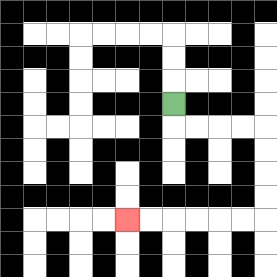{'start': '[7, 4]', 'end': '[5, 9]', 'path_directions': 'D,R,R,R,R,D,D,D,D,L,L,L,L,L,L', 'path_coordinates': '[[7, 4], [7, 5], [8, 5], [9, 5], [10, 5], [11, 5], [11, 6], [11, 7], [11, 8], [11, 9], [10, 9], [9, 9], [8, 9], [7, 9], [6, 9], [5, 9]]'}